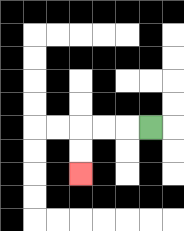{'start': '[6, 5]', 'end': '[3, 7]', 'path_directions': 'L,L,L,D,D', 'path_coordinates': '[[6, 5], [5, 5], [4, 5], [3, 5], [3, 6], [3, 7]]'}